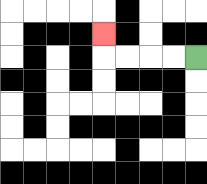{'start': '[8, 2]', 'end': '[4, 1]', 'path_directions': 'L,L,L,L,U', 'path_coordinates': '[[8, 2], [7, 2], [6, 2], [5, 2], [4, 2], [4, 1]]'}